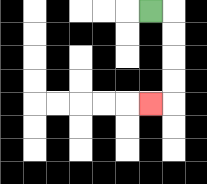{'start': '[6, 0]', 'end': '[6, 4]', 'path_directions': 'R,D,D,D,D,L', 'path_coordinates': '[[6, 0], [7, 0], [7, 1], [7, 2], [7, 3], [7, 4], [6, 4]]'}